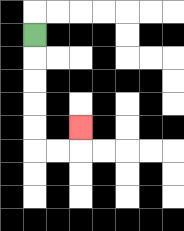{'start': '[1, 1]', 'end': '[3, 5]', 'path_directions': 'D,D,D,D,D,R,R,U', 'path_coordinates': '[[1, 1], [1, 2], [1, 3], [1, 4], [1, 5], [1, 6], [2, 6], [3, 6], [3, 5]]'}